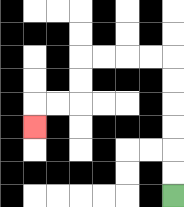{'start': '[7, 8]', 'end': '[1, 5]', 'path_directions': 'U,U,U,U,U,U,L,L,L,L,D,D,L,L,D', 'path_coordinates': '[[7, 8], [7, 7], [7, 6], [7, 5], [7, 4], [7, 3], [7, 2], [6, 2], [5, 2], [4, 2], [3, 2], [3, 3], [3, 4], [2, 4], [1, 4], [1, 5]]'}